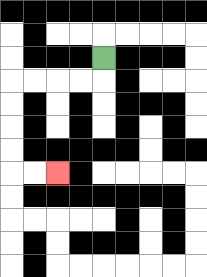{'start': '[4, 2]', 'end': '[2, 7]', 'path_directions': 'D,L,L,L,L,D,D,D,D,R,R', 'path_coordinates': '[[4, 2], [4, 3], [3, 3], [2, 3], [1, 3], [0, 3], [0, 4], [0, 5], [0, 6], [0, 7], [1, 7], [2, 7]]'}